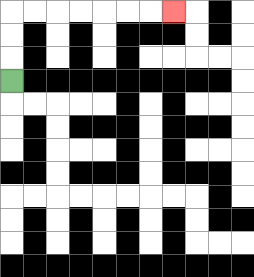{'start': '[0, 3]', 'end': '[7, 0]', 'path_directions': 'U,U,U,R,R,R,R,R,R,R', 'path_coordinates': '[[0, 3], [0, 2], [0, 1], [0, 0], [1, 0], [2, 0], [3, 0], [4, 0], [5, 0], [6, 0], [7, 0]]'}